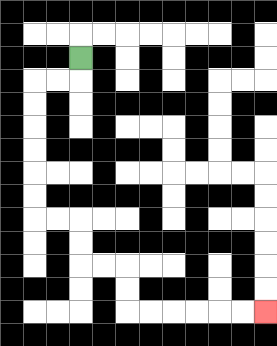{'start': '[3, 2]', 'end': '[11, 13]', 'path_directions': 'D,L,L,D,D,D,D,D,D,R,R,D,D,R,R,D,D,R,R,R,R,R,R', 'path_coordinates': '[[3, 2], [3, 3], [2, 3], [1, 3], [1, 4], [1, 5], [1, 6], [1, 7], [1, 8], [1, 9], [2, 9], [3, 9], [3, 10], [3, 11], [4, 11], [5, 11], [5, 12], [5, 13], [6, 13], [7, 13], [8, 13], [9, 13], [10, 13], [11, 13]]'}